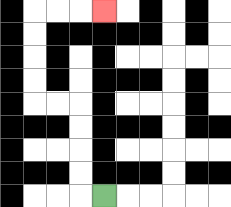{'start': '[4, 8]', 'end': '[4, 0]', 'path_directions': 'L,U,U,U,U,L,L,U,U,U,U,R,R,R', 'path_coordinates': '[[4, 8], [3, 8], [3, 7], [3, 6], [3, 5], [3, 4], [2, 4], [1, 4], [1, 3], [1, 2], [1, 1], [1, 0], [2, 0], [3, 0], [4, 0]]'}